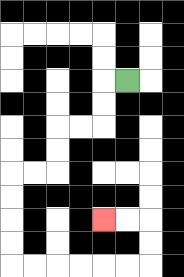{'start': '[5, 3]', 'end': '[4, 9]', 'path_directions': 'L,D,D,L,L,D,D,L,L,D,D,D,D,R,R,R,R,R,R,U,U,L,L', 'path_coordinates': '[[5, 3], [4, 3], [4, 4], [4, 5], [3, 5], [2, 5], [2, 6], [2, 7], [1, 7], [0, 7], [0, 8], [0, 9], [0, 10], [0, 11], [1, 11], [2, 11], [3, 11], [4, 11], [5, 11], [6, 11], [6, 10], [6, 9], [5, 9], [4, 9]]'}